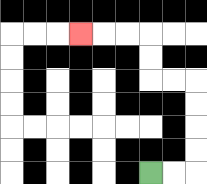{'start': '[6, 7]', 'end': '[3, 1]', 'path_directions': 'R,R,U,U,U,U,L,L,U,U,L,L,L', 'path_coordinates': '[[6, 7], [7, 7], [8, 7], [8, 6], [8, 5], [8, 4], [8, 3], [7, 3], [6, 3], [6, 2], [6, 1], [5, 1], [4, 1], [3, 1]]'}